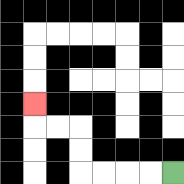{'start': '[7, 7]', 'end': '[1, 4]', 'path_directions': 'L,L,L,L,U,U,L,L,U', 'path_coordinates': '[[7, 7], [6, 7], [5, 7], [4, 7], [3, 7], [3, 6], [3, 5], [2, 5], [1, 5], [1, 4]]'}